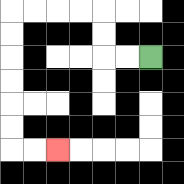{'start': '[6, 2]', 'end': '[2, 6]', 'path_directions': 'L,L,U,U,L,L,L,L,D,D,D,D,D,D,R,R', 'path_coordinates': '[[6, 2], [5, 2], [4, 2], [4, 1], [4, 0], [3, 0], [2, 0], [1, 0], [0, 0], [0, 1], [0, 2], [0, 3], [0, 4], [0, 5], [0, 6], [1, 6], [2, 6]]'}